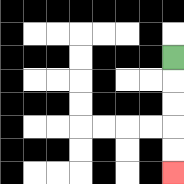{'start': '[7, 2]', 'end': '[7, 7]', 'path_directions': 'D,D,D,D,D', 'path_coordinates': '[[7, 2], [7, 3], [7, 4], [7, 5], [7, 6], [7, 7]]'}